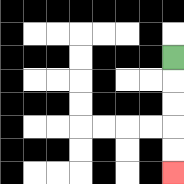{'start': '[7, 2]', 'end': '[7, 7]', 'path_directions': 'D,D,D,D,D', 'path_coordinates': '[[7, 2], [7, 3], [7, 4], [7, 5], [7, 6], [7, 7]]'}